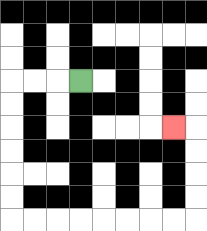{'start': '[3, 3]', 'end': '[7, 5]', 'path_directions': 'L,L,L,D,D,D,D,D,D,R,R,R,R,R,R,R,R,U,U,U,U,L', 'path_coordinates': '[[3, 3], [2, 3], [1, 3], [0, 3], [0, 4], [0, 5], [0, 6], [0, 7], [0, 8], [0, 9], [1, 9], [2, 9], [3, 9], [4, 9], [5, 9], [6, 9], [7, 9], [8, 9], [8, 8], [8, 7], [8, 6], [8, 5], [7, 5]]'}